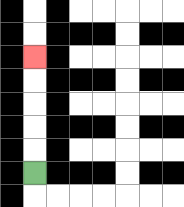{'start': '[1, 7]', 'end': '[1, 2]', 'path_directions': 'U,U,U,U,U', 'path_coordinates': '[[1, 7], [1, 6], [1, 5], [1, 4], [1, 3], [1, 2]]'}